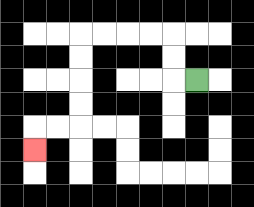{'start': '[8, 3]', 'end': '[1, 6]', 'path_directions': 'L,U,U,L,L,L,L,D,D,D,D,L,L,D', 'path_coordinates': '[[8, 3], [7, 3], [7, 2], [7, 1], [6, 1], [5, 1], [4, 1], [3, 1], [3, 2], [3, 3], [3, 4], [3, 5], [2, 5], [1, 5], [1, 6]]'}